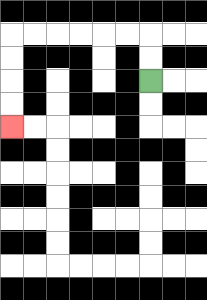{'start': '[6, 3]', 'end': '[0, 5]', 'path_directions': 'U,U,L,L,L,L,L,L,D,D,D,D', 'path_coordinates': '[[6, 3], [6, 2], [6, 1], [5, 1], [4, 1], [3, 1], [2, 1], [1, 1], [0, 1], [0, 2], [0, 3], [0, 4], [0, 5]]'}